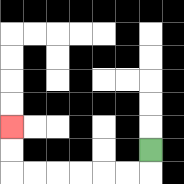{'start': '[6, 6]', 'end': '[0, 5]', 'path_directions': 'D,L,L,L,L,L,L,U,U', 'path_coordinates': '[[6, 6], [6, 7], [5, 7], [4, 7], [3, 7], [2, 7], [1, 7], [0, 7], [0, 6], [0, 5]]'}